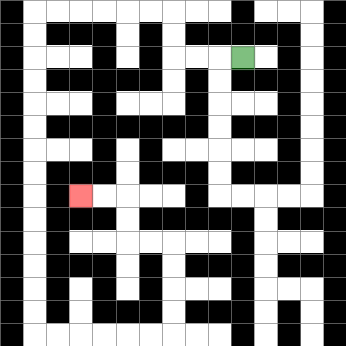{'start': '[10, 2]', 'end': '[3, 8]', 'path_directions': 'L,L,L,U,U,L,L,L,L,L,L,D,D,D,D,D,D,D,D,D,D,D,D,D,D,R,R,R,R,R,R,U,U,U,U,L,L,U,U,L,L', 'path_coordinates': '[[10, 2], [9, 2], [8, 2], [7, 2], [7, 1], [7, 0], [6, 0], [5, 0], [4, 0], [3, 0], [2, 0], [1, 0], [1, 1], [1, 2], [1, 3], [1, 4], [1, 5], [1, 6], [1, 7], [1, 8], [1, 9], [1, 10], [1, 11], [1, 12], [1, 13], [1, 14], [2, 14], [3, 14], [4, 14], [5, 14], [6, 14], [7, 14], [7, 13], [7, 12], [7, 11], [7, 10], [6, 10], [5, 10], [5, 9], [5, 8], [4, 8], [3, 8]]'}